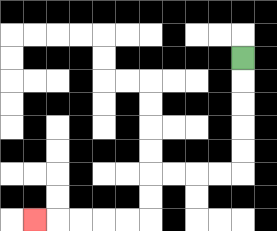{'start': '[10, 2]', 'end': '[1, 9]', 'path_directions': 'D,D,D,D,D,L,L,L,L,D,D,L,L,L,L,L', 'path_coordinates': '[[10, 2], [10, 3], [10, 4], [10, 5], [10, 6], [10, 7], [9, 7], [8, 7], [7, 7], [6, 7], [6, 8], [6, 9], [5, 9], [4, 9], [3, 9], [2, 9], [1, 9]]'}